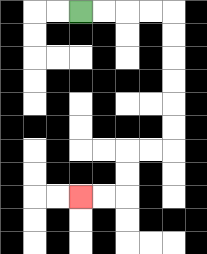{'start': '[3, 0]', 'end': '[3, 8]', 'path_directions': 'R,R,R,R,D,D,D,D,D,D,L,L,D,D,L,L', 'path_coordinates': '[[3, 0], [4, 0], [5, 0], [6, 0], [7, 0], [7, 1], [7, 2], [7, 3], [7, 4], [7, 5], [7, 6], [6, 6], [5, 6], [5, 7], [5, 8], [4, 8], [3, 8]]'}